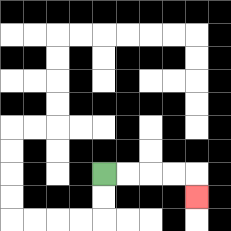{'start': '[4, 7]', 'end': '[8, 8]', 'path_directions': 'R,R,R,R,D', 'path_coordinates': '[[4, 7], [5, 7], [6, 7], [7, 7], [8, 7], [8, 8]]'}